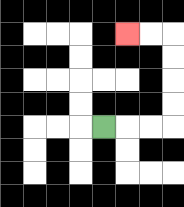{'start': '[4, 5]', 'end': '[5, 1]', 'path_directions': 'R,R,R,U,U,U,U,L,L', 'path_coordinates': '[[4, 5], [5, 5], [6, 5], [7, 5], [7, 4], [7, 3], [7, 2], [7, 1], [6, 1], [5, 1]]'}